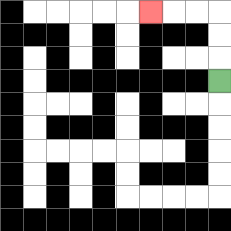{'start': '[9, 3]', 'end': '[6, 0]', 'path_directions': 'U,U,U,L,L,L', 'path_coordinates': '[[9, 3], [9, 2], [9, 1], [9, 0], [8, 0], [7, 0], [6, 0]]'}